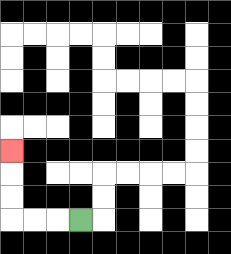{'start': '[3, 9]', 'end': '[0, 6]', 'path_directions': 'L,L,L,U,U,U', 'path_coordinates': '[[3, 9], [2, 9], [1, 9], [0, 9], [0, 8], [0, 7], [0, 6]]'}